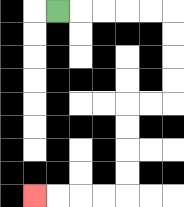{'start': '[2, 0]', 'end': '[1, 8]', 'path_directions': 'R,R,R,R,R,D,D,D,D,L,L,D,D,D,D,L,L,L,L', 'path_coordinates': '[[2, 0], [3, 0], [4, 0], [5, 0], [6, 0], [7, 0], [7, 1], [7, 2], [7, 3], [7, 4], [6, 4], [5, 4], [5, 5], [5, 6], [5, 7], [5, 8], [4, 8], [3, 8], [2, 8], [1, 8]]'}